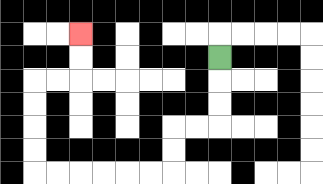{'start': '[9, 2]', 'end': '[3, 1]', 'path_directions': 'D,D,D,L,L,D,D,L,L,L,L,L,L,U,U,U,U,R,R,U,U', 'path_coordinates': '[[9, 2], [9, 3], [9, 4], [9, 5], [8, 5], [7, 5], [7, 6], [7, 7], [6, 7], [5, 7], [4, 7], [3, 7], [2, 7], [1, 7], [1, 6], [1, 5], [1, 4], [1, 3], [2, 3], [3, 3], [3, 2], [3, 1]]'}